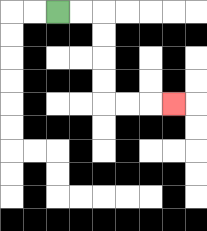{'start': '[2, 0]', 'end': '[7, 4]', 'path_directions': 'R,R,D,D,D,D,R,R,R', 'path_coordinates': '[[2, 0], [3, 0], [4, 0], [4, 1], [4, 2], [4, 3], [4, 4], [5, 4], [6, 4], [7, 4]]'}